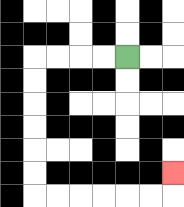{'start': '[5, 2]', 'end': '[7, 7]', 'path_directions': 'L,L,L,L,D,D,D,D,D,D,R,R,R,R,R,R,U', 'path_coordinates': '[[5, 2], [4, 2], [3, 2], [2, 2], [1, 2], [1, 3], [1, 4], [1, 5], [1, 6], [1, 7], [1, 8], [2, 8], [3, 8], [4, 8], [5, 8], [6, 8], [7, 8], [7, 7]]'}